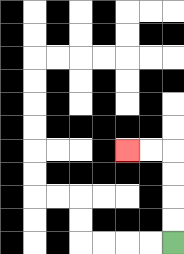{'start': '[7, 10]', 'end': '[5, 6]', 'path_directions': 'U,U,U,U,L,L', 'path_coordinates': '[[7, 10], [7, 9], [7, 8], [7, 7], [7, 6], [6, 6], [5, 6]]'}